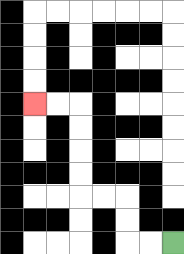{'start': '[7, 10]', 'end': '[1, 4]', 'path_directions': 'L,L,U,U,L,L,U,U,U,U,L,L', 'path_coordinates': '[[7, 10], [6, 10], [5, 10], [5, 9], [5, 8], [4, 8], [3, 8], [3, 7], [3, 6], [3, 5], [3, 4], [2, 4], [1, 4]]'}